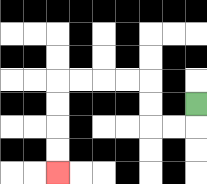{'start': '[8, 4]', 'end': '[2, 7]', 'path_directions': 'D,L,L,U,U,L,L,L,L,D,D,D,D', 'path_coordinates': '[[8, 4], [8, 5], [7, 5], [6, 5], [6, 4], [6, 3], [5, 3], [4, 3], [3, 3], [2, 3], [2, 4], [2, 5], [2, 6], [2, 7]]'}